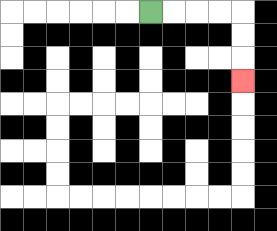{'start': '[6, 0]', 'end': '[10, 3]', 'path_directions': 'R,R,R,R,D,D,D', 'path_coordinates': '[[6, 0], [7, 0], [8, 0], [9, 0], [10, 0], [10, 1], [10, 2], [10, 3]]'}